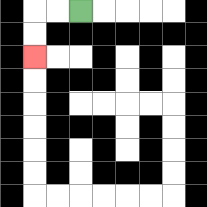{'start': '[3, 0]', 'end': '[1, 2]', 'path_directions': 'L,L,D,D', 'path_coordinates': '[[3, 0], [2, 0], [1, 0], [1, 1], [1, 2]]'}